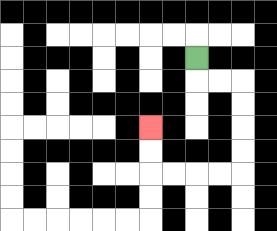{'start': '[8, 2]', 'end': '[6, 5]', 'path_directions': 'D,R,R,D,D,D,D,L,L,L,L,U,U', 'path_coordinates': '[[8, 2], [8, 3], [9, 3], [10, 3], [10, 4], [10, 5], [10, 6], [10, 7], [9, 7], [8, 7], [7, 7], [6, 7], [6, 6], [6, 5]]'}